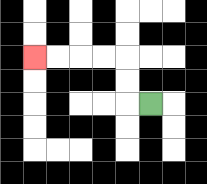{'start': '[6, 4]', 'end': '[1, 2]', 'path_directions': 'L,U,U,L,L,L,L', 'path_coordinates': '[[6, 4], [5, 4], [5, 3], [5, 2], [4, 2], [3, 2], [2, 2], [1, 2]]'}